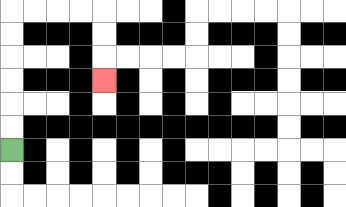{'start': '[0, 6]', 'end': '[4, 3]', 'path_directions': 'U,U,U,U,U,U,R,R,R,R,D,D,D', 'path_coordinates': '[[0, 6], [0, 5], [0, 4], [0, 3], [0, 2], [0, 1], [0, 0], [1, 0], [2, 0], [3, 0], [4, 0], [4, 1], [4, 2], [4, 3]]'}